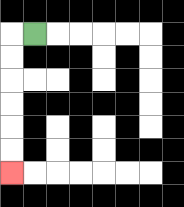{'start': '[1, 1]', 'end': '[0, 7]', 'path_directions': 'L,D,D,D,D,D,D', 'path_coordinates': '[[1, 1], [0, 1], [0, 2], [0, 3], [0, 4], [0, 5], [0, 6], [0, 7]]'}